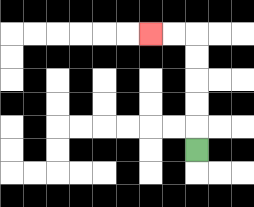{'start': '[8, 6]', 'end': '[6, 1]', 'path_directions': 'U,U,U,U,U,L,L', 'path_coordinates': '[[8, 6], [8, 5], [8, 4], [8, 3], [8, 2], [8, 1], [7, 1], [6, 1]]'}